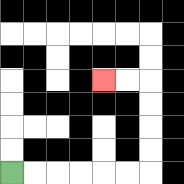{'start': '[0, 7]', 'end': '[4, 3]', 'path_directions': 'R,R,R,R,R,R,U,U,U,U,L,L', 'path_coordinates': '[[0, 7], [1, 7], [2, 7], [3, 7], [4, 7], [5, 7], [6, 7], [6, 6], [6, 5], [6, 4], [6, 3], [5, 3], [4, 3]]'}